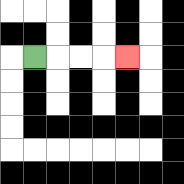{'start': '[1, 2]', 'end': '[5, 2]', 'path_directions': 'R,R,R,R', 'path_coordinates': '[[1, 2], [2, 2], [3, 2], [4, 2], [5, 2]]'}